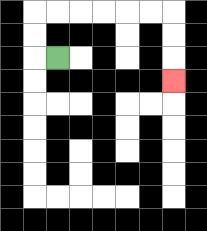{'start': '[2, 2]', 'end': '[7, 3]', 'path_directions': 'L,U,U,R,R,R,R,R,R,D,D,D', 'path_coordinates': '[[2, 2], [1, 2], [1, 1], [1, 0], [2, 0], [3, 0], [4, 0], [5, 0], [6, 0], [7, 0], [7, 1], [7, 2], [7, 3]]'}